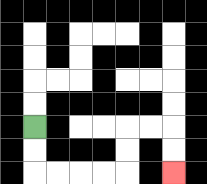{'start': '[1, 5]', 'end': '[7, 7]', 'path_directions': 'D,D,R,R,R,R,U,U,R,R,D,D', 'path_coordinates': '[[1, 5], [1, 6], [1, 7], [2, 7], [3, 7], [4, 7], [5, 7], [5, 6], [5, 5], [6, 5], [7, 5], [7, 6], [7, 7]]'}